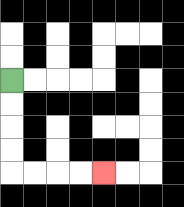{'start': '[0, 3]', 'end': '[4, 7]', 'path_directions': 'D,D,D,D,R,R,R,R', 'path_coordinates': '[[0, 3], [0, 4], [0, 5], [0, 6], [0, 7], [1, 7], [2, 7], [3, 7], [4, 7]]'}